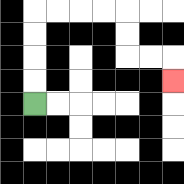{'start': '[1, 4]', 'end': '[7, 3]', 'path_directions': 'U,U,U,U,R,R,R,R,D,D,R,R,D', 'path_coordinates': '[[1, 4], [1, 3], [1, 2], [1, 1], [1, 0], [2, 0], [3, 0], [4, 0], [5, 0], [5, 1], [5, 2], [6, 2], [7, 2], [7, 3]]'}